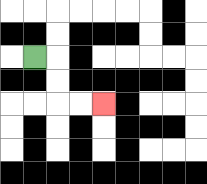{'start': '[1, 2]', 'end': '[4, 4]', 'path_directions': 'R,D,D,R,R', 'path_coordinates': '[[1, 2], [2, 2], [2, 3], [2, 4], [3, 4], [4, 4]]'}